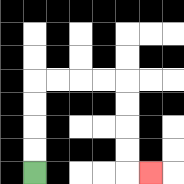{'start': '[1, 7]', 'end': '[6, 7]', 'path_directions': 'U,U,U,U,R,R,R,R,D,D,D,D,R', 'path_coordinates': '[[1, 7], [1, 6], [1, 5], [1, 4], [1, 3], [2, 3], [3, 3], [4, 3], [5, 3], [5, 4], [5, 5], [5, 6], [5, 7], [6, 7]]'}